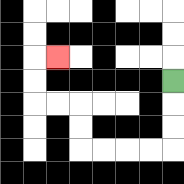{'start': '[7, 3]', 'end': '[2, 2]', 'path_directions': 'D,D,D,L,L,L,L,U,U,L,L,U,U,R', 'path_coordinates': '[[7, 3], [7, 4], [7, 5], [7, 6], [6, 6], [5, 6], [4, 6], [3, 6], [3, 5], [3, 4], [2, 4], [1, 4], [1, 3], [1, 2], [2, 2]]'}